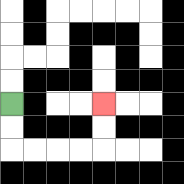{'start': '[0, 4]', 'end': '[4, 4]', 'path_directions': 'D,D,R,R,R,R,U,U', 'path_coordinates': '[[0, 4], [0, 5], [0, 6], [1, 6], [2, 6], [3, 6], [4, 6], [4, 5], [4, 4]]'}